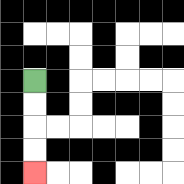{'start': '[1, 3]', 'end': '[1, 7]', 'path_directions': 'D,D,D,D', 'path_coordinates': '[[1, 3], [1, 4], [1, 5], [1, 6], [1, 7]]'}